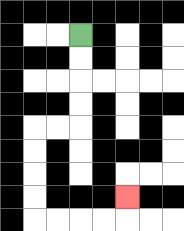{'start': '[3, 1]', 'end': '[5, 8]', 'path_directions': 'D,D,D,D,L,L,D,D,D,D,R,R,R,R,U', 'path_coordinates': '[[3, 1], [3, 2], [3, 3], [3, 4], [3, 5], [2, 5], [1, 5], [1, 6], [1, 7], [1, 8], [1, 9], [2, 9], [3, 9], [4, 9], [5, 9], [5, 8]]'}